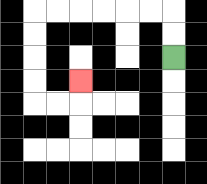{'start': '[7, 2]', 'end': '[3, 3]', 'path_directions': 'U,U,L,L,L,L,L,L,D,D,D,D,R,R,U', 'path_coordinates': '[[7, 2], [7, 1], [7, 0], [6, 0], [5, 0], [4, 0], [3, 0], [2, 0], [1, 0], [1, 1], [1, 2], [1, 3], [1, 4], [2, 4], [3, 4], [3, 3]]'}